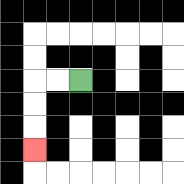{'start': '[3, 3]', 'end': '[1, 6]', 'path_directions': 'L,L,D,D,D', 'path_coordinates': '[[3, 3], [2, 3], [1, 3], [1, 4], [1, 5], [1, 6]]'}